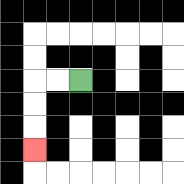{'start': '[3, 3]', 'end': '[1, 6]', 'path_directions': 'L,L,D,D,D', 'path_coordinates': '[[3, 3], [2, 3], [1, 3], [1, 4], [1, 5], [1, 6]]'}